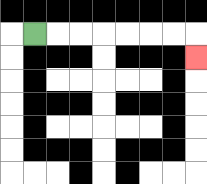{'start': '[1, 1]', 'end': '[8, 2]', 'path_directions': 'R,R,R,R,R,R,R,D', 'path_coordinates': '[[1, 1], [2, 1], [3, 1], [4, 1], [5, 1], [6, 1], [7, 1], [8, 1], [8, 2]]'}